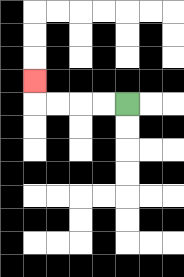{'start': '[5, 4]', 'end': '[1, 3]', 'path_directions': 'L,L,L,L,U', 'path_coordinates': '[[5, 4], [4, 4], [3, 4], [2, 4], [1, 4], [1, 3]]'}